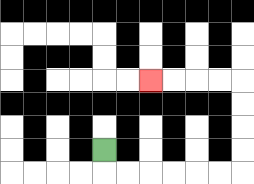{'start': '[4, 6]', 'end': '[6, 3]', 'path_directions': 'D,R,R,R,R,R,R,U,U,U,U,L,L,L,L', 'path_coordinates': '[[4, 6], [4, 7], [5, 7], [6, 7], [7, 7], [8, 7], [9, 7], [10, 7], [10, 6], [10, 5], [10, 4], [10, 3], [9, 3], [8, 3], [7, 3], [6, 3]]'}